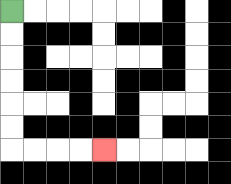{'start': '[0, 0]', 'end': '[4, 6]', 'path_directions': 'D,D,D,D,D,D,R,R,R,R', 'path_coordinates': '[[0, 0], [0, 1], [0, 2], [0, 3], [0, 4], [0, 5], [0, 6], [1, 6], [2, 6], [3, 6], [4, 6]]'}